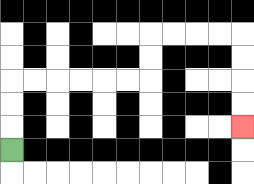{'start': '[0, 6]', 'end': '[10, 5]', 'path_directions': 'U,U,U,R,R,R,R,R,R,U,U,R,R,R,R,D,D,D,D', 'path_coordinates': '[[0, 6], [0, 5], [0, 4], [0, 3], [1, 3], [2, 3], [3, 3], [4, 3], [5, 3], [6, 3], [6, 2], [6, 1], [7, 1], [8, 1], [9, 1], [10, 1], [10, 2], [10, 3], [10, 4], [10, 5]]'}